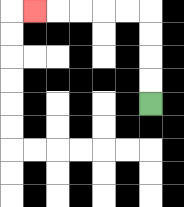{'start': '[6, 4]', 'end': '[1, 0]', 'path_directions': 'U,U,U,U,L,L,L,L,L', 'path_coordinates': '[[6, 4], [6, 3], [6, 2], [6, 1], [6, 0], [5, 0], [4, 0], [3, 0], [2, 0], [1, 0]]'}